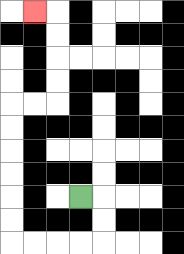{'start': '[3, 8]', 'end': '[1, 0]', 'path_directions': 'R,D,D,L,L,L,L,U,U,U,U,U,U,R,R,U,U,U,U,L', 'path_coordinates': '[[3, 8], [4, 8], [4, 9], [4, 10], [3, 10], [2, 10], [1, 10], [0, 10], [0, 9], [0, 8], [0, 7], [0, 6], [0, 5], [0, 4], [1, 4], [2, 4], [2, 3], [2, 2], [2, 1], [2, 0], [1, 0]]'}